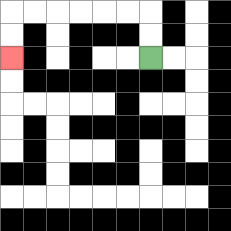{'start': '[6, 2]', 'end': '[0, 2]', 'path_directions': 'U,U,L,L,L,L,L,L,D,D', 'path_coordinates': '[[6, 2], [6, 1], [6, 0], [5, 0], [4, 0], [3, 0], [2, 0], [1, 0], [0, 0], [0, 1], [0, 2]]'}